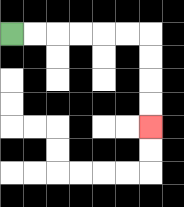{'start': '[0, 1]', 'end': '[6, 5]', 'path_directions': 'R,R,R,R,R,R,D,D,D,D', 'path_coordinates': '[[0, 1], [1, 1], [2, 1], [3, 1], [4, 1], [5, 1], [6, 1], [6, 2], [6, 3], [6, 4], [6, 5]]'}